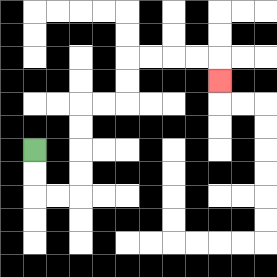{'start': '[1, 6]', 'end': '[9, 3]', 'path_directions': 'D,D,R,R,U,U,U,U,R,R,U,U,R,R,R,R,D', 'path_coordinates': '[[1, 6], [1, 7], [1, 8], [2, 8], [3, 8], [3, 7], [3, 6], [3, 5], [3, 4], [4, 4], [5, 4], [5, 3], [5, 2], [6, 2], [7, 2], [8, 2], [9, 2], [9, 3]]'}